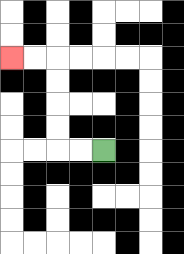{'start': '[4, 6]', 'end': '[0, 2]', 'path_directions': 'L,L,U,U,U,U,L,L', 'path_coordinates': '[[4, 6], [3, 6], [2, 6], [2, 5], [2, 4], [2, 3], [2, 2], [1, 2], [0, 2]]'}